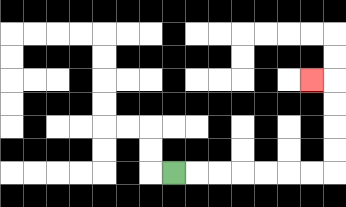{'start': '[7, 7]', 'end': '[13, 3]', 'path_directions': 'R,R,R,R,R,R,R,U,U,U,U,L', 'path_coordinates': '[[7, 7], [8, 7], [9, 7], [10, 7], [11, 7], [12, 7], [13, 7], [14, 7], [14, 6], [14, 5], [14, 4], [14, 3], [13, 3]]'}